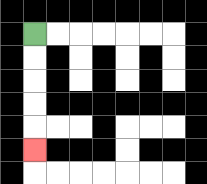{'start': '[1, 1]', 'end': '[1, 6]', 'path_directions': 'D,D,D,D,D', 'path_coordinates': '[[1, 1], [1, 2], [1, 3], [1, 4], [1, 5], [1, 6]]'}